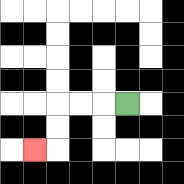{'start': '[5, 4]', 'end': '[1, 6]', 'path_directions': 'L,L,L,D,D,L', 'path_coordinates': '[[5, 4], [4, 4], [3, 4], [2, 4], [2, 5], [2, 6], [1, 6]]'}